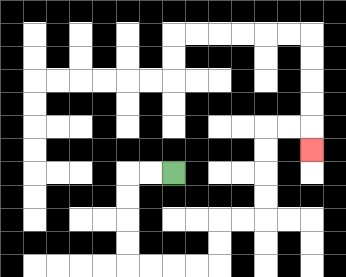{'start': '[7, 7]', 'end': '[13, 6]', 'path_directions': 'L,L,D,D,D,D,R,R,R,R,U,U,R,R,U,U,U,U,R,R,D', 'path_coordinates': '[[7, 7], [6, 7], [5, 7], [5, 8], [5, 9], [5, 10], [5, 11], [6, 11], [7, 11], [8, 11], [9, 11], [9, 10], [9, 9], [10, 9], [11, 9], [11, 8], [11, 7], [11, 6], [11, 5], [12, 5], [13, 5], [13, 6]]'}